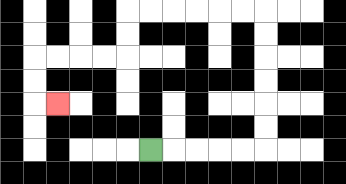{'start': '[6, 6]', 'end': '[2, 4]', 'path_directions': 'R,R,R,R,R,U,U,U,U,U,U,L,L,L,L,L,L,D,D,L,L,L,L,D,D,R', 'path_coordinates': '[[6, 6], [7, 6], [8, 6], [9, 6], [10, 6], [11, 6], [11, 5], [11, 4], [11, 3], [11, 2], [11, 1], [11, 0], [10, 0], [9, 0], [8, 0], [7, 0], [6, 0], [5, 0], [5, 1], [5, 2], [4, 2], [3, 2], [2, 2], [1, 2], [1, 3], [1, 4], [2, 4]]'}